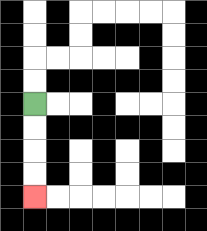{'start': '[1, 4]', 'end': '[1, 8]', 'path_directions': 'D,D,D,D', 'path_coordinates': '[[1, 4], [1, 5], [1, 6], [1, 7], [1, 8]]'}